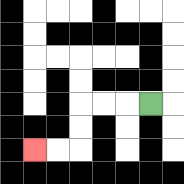{'start': '[6, 4]', 'end': '[1, 6]', 'path_directions': 'L,L,L,D,D,L,L', 'path_coordinates': '[[6, 4], [5, 4], [4, 4], [3, 4], [3, 5], [3, 6], [2, 6], [1, 6]]'}